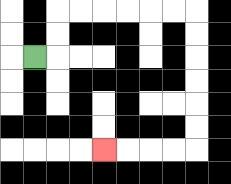{'start': '[1, 2]', 'end': '[4, 6]', 'path_directions': 'R,U,U,R,R,R,R,R,R,D,D,D,D,D,D,L,L,L,L', 'path_coordinates': '[[1, 2], [2, 2], [2, 1], [2, 0], [3, 0], [4, 0], [5, 0], [6, 0], [7, 0], [8, 0], [8, 1], [8, 2], [8, 3], [8, 4], [8, 5], [8, 6], [7, 6], [6, 6], [5, 6], [4, 6]]'}